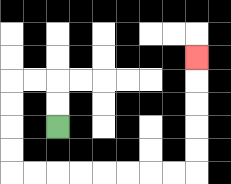{'start': '[2, 5]', 'end': '[8, 2]', 'path_directions': 'U,U,L,L,D,D,D,D,R,R,R,R,R,R,R,R,U,U,U,U,U', 'path_coordinates': '[[2, 5], [2, 4], [2, 3], [1, 3], [0, 3], [0, 4], [0, 5], [0, 6], [0, 7], [1, 7], [2, 7], [3, 7], [4, 7], [5, 7], [6, 7], [7, 7], [8, 7], [8, 6], [8, 5], [8, 4], [8, 3], [8, 2]]'}